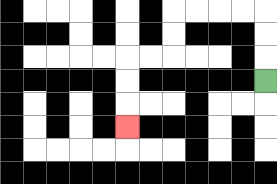{'start': '[11, 3]', 'end': '[5, 5]', 'path_directions': 'U,U,U,L,L,L,L,D,D,L,L,D,D,D', 'path_coordinates': '[[11, 3], [11, 2], [11, 1], [11, 0], [10, 0], [9, 0], [8, 0], [7, 0], [7, 1], [7, 2], [6, 2], [5, 2], [5, 3], [5, 4], [5, 5]]'}